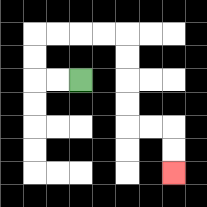{'start': '[3, 3]', 'end': '[7, 7]', 'path_directions': 'L,L,U,U,R,R,R,R,D,D,D,D,R,R,D,D', 'path_coordinates': '[[3, 3], [2, 3], [1, 3], [1, 2], [1, 1], [2, 1], [3, 1], [4, 1], [5, 1], [5, 2], [5, 3], [5, 4], [5, 5], [6, 5], [7, 5], [7, 6], [7, 7]]'}